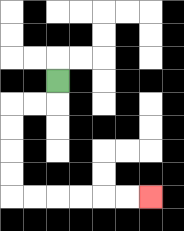{'start': '[2, 3]', 'end': '[6, 8]', 'path_directions': 'D,L,L,D,D,D,D,R,R,R,R,R,R', 'path_coordinates': '[[2, 3], [2, 4], [1, 4], [0, 4], [0, 5], [0, 6], [0, 7], [0, 8], [1, 8], [2, 8], [3, 8], [4, 8], [5, 8], [6, 8]]'}